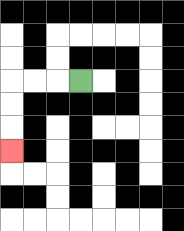{'start': '[3, 3]', 'end': '[0, 6]', 'path_directions': 'L,L,L,D,D,D', 'path_coordinates': '[[3, 3], [2, 3], [1, 3], [0, 3], [0, 4], [0, 5], [0, 6]]'}